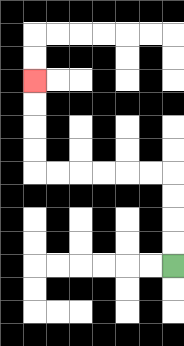{'start': '[7, 11]', 'end': '[1, 3]', 'path_directions': 'U,U,U,U,L,L,L,L,L,L,U,U,U,U', 'path_coordinates': '[[7, 11], [7, 10], [7, 9], [7, 8], [7, 7], [6, 7], [5, 7], [4, 7], [3, 7], [2, 7], [1, 7], [1, 6], [1, 5], [1, 4], [1, 3]]'}